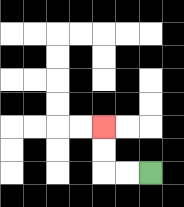{'start': '[6, 7]', 'end': '[4, 5]', 'path_directions': 'L,L,U,U', 'path_coordinates': '[[6, 7], [5, 7], [4, 7], [4, 6], [4, 5]]'}